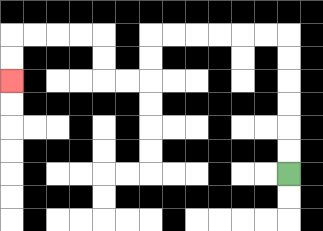{'start': '[12, 7]', 'end': '[0, 3]', 'path_directions': 'U,U,U,U,U,U,L,L,L,L,L,L,D,D,L,L,U,U,L,L,L,L,D,D', 'path_coordinates': '[[12, 7], [12, 6], [12, 5], [12, 4], [12, 3], [12, 2], [12, 1], [11, 1], [10, 1], [9, 1], [8, 1], [7, 1], [6, 1], [6, 2], [6, 3], [5, 3], [4, 3], [4, 2], [4, 1], [3, 1], [2, 1], [1, 1], [0, 1], [0, 2], [0, 3]]'}